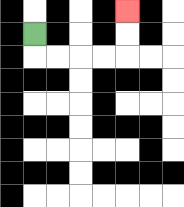{'start': '[1, 1]', 'end': '[5, 0]', 'path_directions': 'D,R,R,R,R,U,U', 'path_coordinates': '[[1, 1], [1, 2], [2, 2], [3, 2], [4, 2], [5, 2], [5, 1], [5, 0]]'}